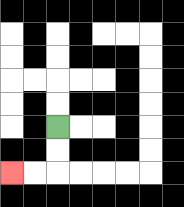{'start': '[2, 5]', 'end': '[0, 7]', 'path_directions': 'D,D,L,L', 'path_coordinates': '[[2, 5], [2, 6], [2, 7], [1, 7], [0, 7]]'}